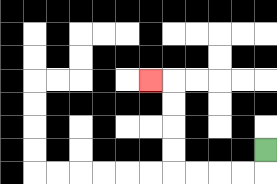{'start': '[11, 6]', 'end': '[6, 3]', 'path_directions': 'D,L,L,L,L,U,U,U,U,L', 'path_coordinates': '[[11, 6], [11, 7], [10, 7], [9, 7], [8, 7], [7, 7], [7, 6], [7, 5], [7, 4], [7, 3], [6, 3]]'}